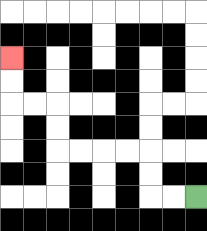{'start': '[8, 8]', 'end': '[0, 2]', 'path_directions': 'L,L,U,U,L,L,L,L,U,U,L,L,U,U', 'path_coordinates': '[[8, 8], [7, 8], [6, 8], [6, 7], [6, 6], [5, 6], [4, 6], [3, 6], [2, 6], [2, 5], [2, 4], [1, 4], [0, 4], [0, 3], [0, 2]]'}